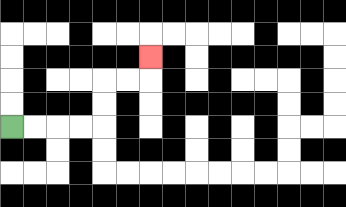{'start': '[0, 5]', 'end': '[6, 2]', 'path_directions': 'R,R,R,R,U,U,R,R,U', 'path_coordinates': '[[0, 5], [1, 5], [2, 5], [3, 5], [4, 5], [4, 4], [4, 3], [5, 3], [6, 3], [6, 2]]'}